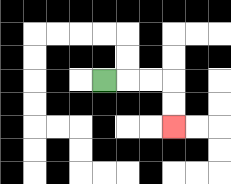{'start': '[4, 3]', 'end': '[7, 5]', 'path_directions': 'R,R,R,D,D', 'path_coordinates': '[[4, 3], [5, 3], [6, 3], [7, 3], [7, 4], [7, 5]]'}